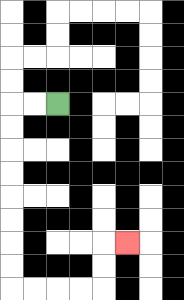{'start': '[2, 4]', 'end': '[5, 10]', 'path_directions': 'L,L,D,D,D,D,D,D,D,D,R,R,R,R,U,U,R', 'path_coordinates': '[[2, 4], [1, 4], [0, 4], [0, 5], [0, 6], [0, 7], [0, 8], [0, 9], [0, 10], [0, 11], [0, 12], [1, 12], [2, 12], [3, 12], [4, 12], [4, 11], [4, 10], [5, 10]]'}